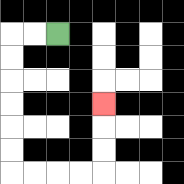{'start': '[2, 1]', 'end': '[4, 4]', 'path_directions': 'L,L,D,D,D,D,D,D,R,R,R,R,U,U,U', 'path_coordinates': '[[2, 1], [1, 1], [0, 1], [0, 2], [0, 3], [0, 4], [0, 5], [0, 6], [0, 7], [1, 7], [2, 7], [3, 7], [4, 7], [4, 6], [4, 5], [4, 4]]'}